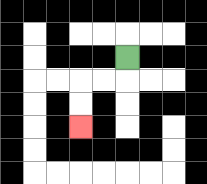{'start': '[5, 2]', 'end': '[3, 5]', 'path_directions': 'D,L,L,D,D', 'path_coordinates': '[[5, 2], [5, 3], [4, 3], [3, 3], [3, 4], [3, 5]]'}